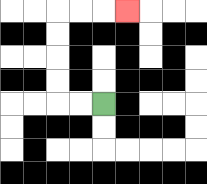{'start': '[4, 4]', 'end': '[5, 0]', 'path_directions': 'L,L,U,U,U,U,R,R,R', 'path_coordinates': '[[4, 4], [3, 4], [2, 4], [2, 3], [2, 2], [2, 1], [2, 0], [3, 0], [4, 0], [5, 0]]'}